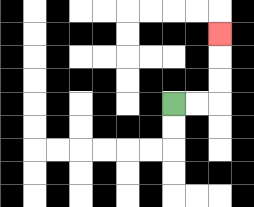{'start': '[7, 4]', 'end': '[9, 1]', 'path_directions': 'R,R,U,U,U', 'path_coordinates': '[[7, 4], [8, 4], [9, 4], [9, 3], [9, 2], [9, 1]]'}